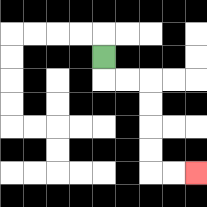{'start': '[4, 2]', 'end': '[8, 7]', 'path_directions': 'D,R,R,D,D,D,D,R,R', 'path_coordinates': '[[4, 2], [4, 3], [5, 3], [6, 3], [6, 4], [6, 5], [6, 6], [6, 7], [7, 7], [8, 7]]'}